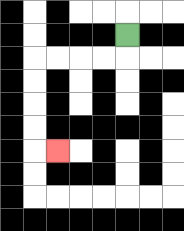{'start': '[5, 1]', 'end': '[2, 6]', 'path_directions': 'D,L,L,L,L,D,D,D,D,R', 'path_coordinates': '[[5, 1], [5, 2], [4, 2], [3, 2], [2, 2], [1, 2], [1, 3], [1, 4], [1, 5], [1, 6], [2, 6]]'}